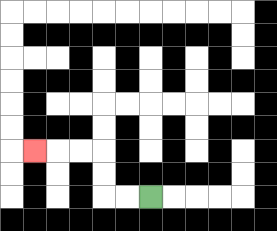{'start': '[6, 8]', 'end': '[1, 6]', 'path_directions': 'L,L,U,U,L,L,L', 'path_coordinates': '[[6, 8], [5, 8], [4, 8], [4, 7], [4, 6], [3, 6], [2, 6], [1, 6]]'}